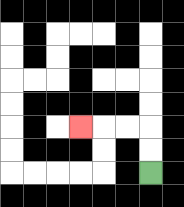{'start': '[6, 7]', 'end': '[3, 5]', 'path_directions': 'U,U,L,L,L', 'path_coordinates': '[[6, 7], [6, 6], [6, 5], [5, 5], [4, 5], [3, 5]]'}